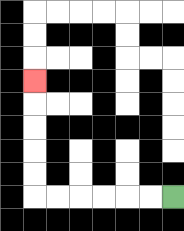{'start': '[7, 8]', 'end': '[1, 3]', 'path_directions': 'L,L,L,L,L,L,U,U,U,U,U', 'path_coordinates': '[[7, 8], [6, 8], [5, 8], [4, 8], [3, 8], [2, 8], [1, 8], [1, 7], [1, 6], [1, 5], [1, 4], [1, 3]]'}